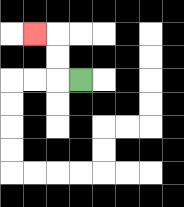{'start': '[3, 3]', 'end': '[1, 1]', 'path_directions': 'L,U,U,L', 'path_coordinates': '[[3, 3], [2, 3], [2, 2], [2, 1], [1, 1]]'}